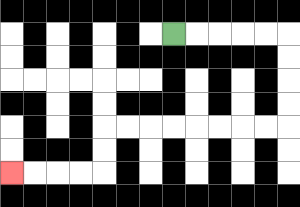{'start': '[7, 1]', 'end': '[0, 7]', 'path_directions': 'R,R,R,R,R,D,D,D,D,L,L,L,L,L,L,L,L,D,D,L,L,L,L', 'path_coordinates': '[[7, 1], [8, 1], [9, 1], [10, 1], [11, 1], [12, 1], [12, 2], [12, 3], [12, 4], [12, 5], [11, 5], [10, 5], [9, 5], [8, 5], [7, 5], [6, 5], [5, 5], [4, 5], [4, 6], [4, 7], [3, 7], [2, 7], [1, 7], [0, 7]]'}